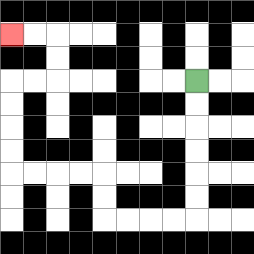{'start': '[8, 3]', 'end': '[0, 1]', 'path_directions': 'D,D,D,D,D,D,L,L,L,L,U,U,L,L,L,L,U,U,U,U,R,R,U,U,L,L', 'path_coordinates': '[[8, 3], [8, 4], [8, 5], [8, 6], [8, 7], [8, 8], [8, 9], [7, 9], [6, 9], [5, 9], [4, 9], [4, 8], [4, 7], [3, 7], [2, 7], [1, 7], [0, 7], [0, 6], [0, 5], [0, 4], [0, 3], [1, 3], [2, 3], [2, 2], [2, 1], [1, 1], [0, 1]]'}